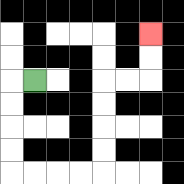{'start': '[1, 3]', 'end': '[6, 1]', 'path_directions': 'L,D,D,D,D,R,R,R,R,U,U,U,U,R,R,U,U', 'path_coordinates': '[[1, 3], [0, 3], [0, 4], [0, 5], [0, 6], [0, 7], [1, 7], [2, 7], [3, 7], [4, 7], [4, 6], [4, 5], [4, 4], [4, 3], [5, 3], [6, 3], [6, 2], [6, 1]]'}